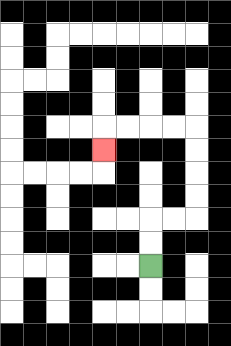{'start': '[6, 11]', 'end': '[4, 6]', 'path_directions': 'U,U,R,R,U,U,U,U,L,L,L,L,D', 'path_coordinates': '[[6, 11], [6, 10], [6, 9], [7, 9], [8, 9], [8, 8], [8, 7], [8, 6], [8, 5], [7, 5], [6, 5], [5, 5], [4, 5], [4, 6]]'}